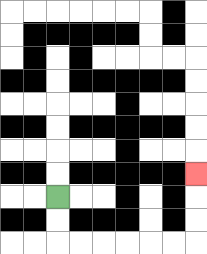{'start': '[2, 8]', 'end': '[8, 7]', 'path_directions': 'D,D,R,R,R,R,R,R,U,U,U', 'path_coordinates': '[[2, 8], [2, 9], [2, 10], [3, 10], [4, 10], [5, 10], [6, 10], [7, 10], [8, 10], [8, 9], [8, 8], [8, 7]]'}